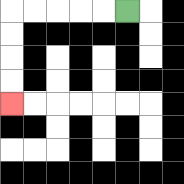{'start': '[5, 0]', 'end': '[0, 4]', 'path_directions': 'L,L,L,L,L,D,D,D,D', 'path_coordinates': '[[5, 0], [4, 0], [3, 0], [2, 0], [1, 0], [0, 0], [0, 1], [0, 2], [0, 3], [0, 4]]'}